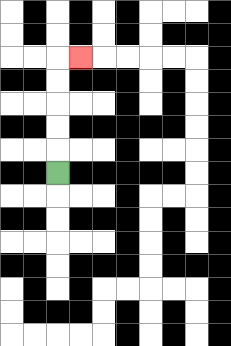{'start': '[2, 7]', 'end': '[3, 2]', 'path_directions': 'U,U,U,U,U,R', 'path_coordinates': '[[2, 7], [2, 6], [2, 5], [2, 4], [2, 3], [2, 2], [3, 2]]'}